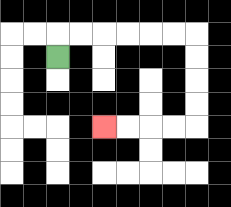{'start': '[2, 2]', 'end': '[4, 5]', 'path_directions': 'U,R,R,R,R,R,R,D,D,D,D,L,L,L,L', 'path_coordinates': '[[2, 2], [2, 1], [3, 1], [4, 1], [5, 1], [6, 1], [7, 1], [8, 1], [8, 2], [8, 3], [8, 4], [8, 5], [7, 5], [6, 5], [5, 5], [4, 5]]'}